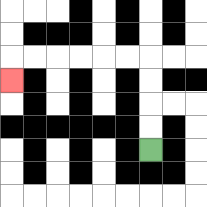{'start': '[6, 6]', 'end': '[0, 3]', 'path_directions': 'U,U,U,U,L,L,L,L,L,L,D', 'path_coordinates': '[[6, 6], [6, 5], [6, 4], [6, 3], [6, 2], [5, 2], [4, 2], [3, 2], [2, 2], [1, 2], [0, 2], [0, 3]]'}